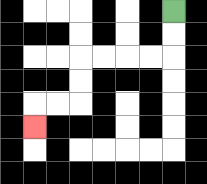{'start': '[7, 0]', 'end': '[1, 5]', 'path_directions': 'D,D,L,L,L,L,D,D,L,L,D', 'path_coordinates': '[[7, 0], [7, 1], [7, 2], [6, 2], [5, 2], [4, 2], [3, 2], [3, 3], [3, 4], [2, 4], [1, 4], [1, 5]]'}